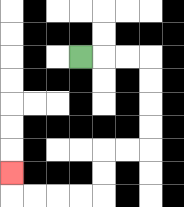{'start': '[3, 2]', 'end': '[0, 7]', 'path_directions': 'R,R,R,D,D,D,D,L,L,D,D,L,L,L,L,U', 'path_coordinates': '[[3, 2], [4, 2], [5, 2], [6, 2], [6, 3], [6, 4], [6, 5], [6, 6], [5, 6], [4, 6], [4, 7], [4, 8], [3, 8], [2, 8], [1, 8], [0, 8], [0, 7]]'}